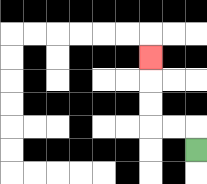{'start': '[8, 6]', 'end': '[6, 2]', 'path_directions': 'U,L,L,U,U,U', 'path_coordinates': '[[8, 6], [8, 5], [7, 5], [6, 5], [6, 4], [6, 3], [6, 2]]'}